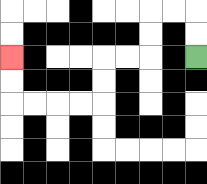{'start': '[8, 2]', 'end': '[0, 2]', 'path_directions': 'U,U,L,L,D,D,L,L,D,D,L,L,L,L,U,U', 'path_coordinates': '[[8, 2], [8, 1], [8, 0], [7, 0], [6, 0], [6, 1], [6, 2], [5, 2], [4, 2], [4, 3], [4, 4], [3, 4], [2, 4], [1, 4], [0, 4], [0, 3], [0, 2]]'}